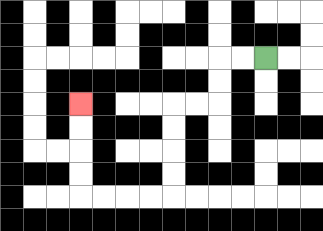{'start': '[11, 2]', 'end': '[3, 4]', 'path_directions': 'L,L,D,D,L,L,D,D,D,D,L,L,L,L,U,U,U,U', 'path_coordinates': '[[11, 2], [10, 2], [9, 2], [9, 3], [9, 4], [8, 4], [7, 4], [7, 5], [7, 6], [7, 7], [7, 8], [6, 8], [5, 8], [4, 8], [3, 8], [3, 7], [3, 6], [3, 5], [3, 4]]'}